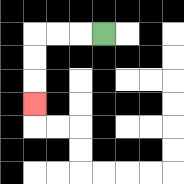{'start': '[4, 1]', 'end': '[1, 4]', 'path_directions': 'L,L,L,D,D,D', 'path_coordinates': '[[4, 1], [3, 1], [2, 1], [1, 1], [1, 2], [1, 3], [1, 4]]'}